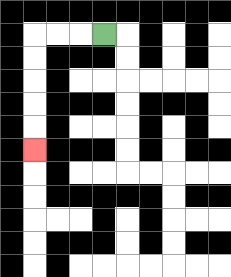{'start': '[4, 1]', 'end': '[1, 6]', 'path_directions': 'L,L,L,D,D,D,D,D', 'path_coordinates': '[[4, 1], [3, 1], [2, 1], [1, 1], [1, 2], [1, 3], [1, 4], [1, 5], [1, 6]]'}